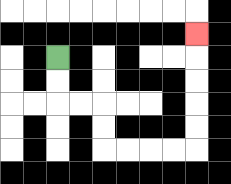{'start': '[2, 2]', 'end': '[8, 1]', 'path_directions': 'D,D,R,R,D,D,R,R,R,R,U,U,U,U,U', 'path_coordinates': '[[2, 2], [2, 3], [2, 4], [3, 4], [4, 4], [4, 5], [4, 6], [5, 6], [6, 6], [7, 6], [8, 6], [8, 5], [8, 4], [8, 3], [8, 2], [8, 1]]'}